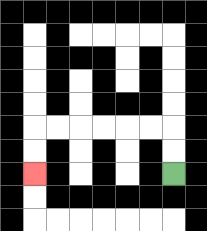{'start': '[7, 7]', 'end': '[1, 7]', 'path_directions': 'U,U,L,L,L,L,L,L,D,D', 'path_coordinates': '[[7, 7], [7, 6], [7, 5], [6, 5], [5, 5], [4, 5], [3, 5], [2, 5], [1, 5], [1, 6], [1, 7]]'}